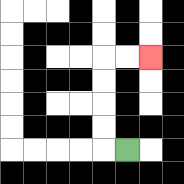{'start': '[5, 6]', 'end': '[6, 2]', 'path_directions': 'L,U,U,U,U,R,R', 'path_coordinates': '[[5, 6], [4, 6], [4, 5], [4, 4], [4, 3], [4, 2], [5, 2], [6, 2]]'}